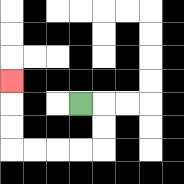{'start': '[3, 4]', 'end': '[0, 3]', 'path_directions': 'R,D,D,L,L,L,L,U,U,U', 'path_coordinates': '[[3, 4], [4, 4], [4, 5], [4, 6], [3, 6], [2, 6], [1, 6], [0, 6], [0, 5], [0, 4], [0, 3]]'}